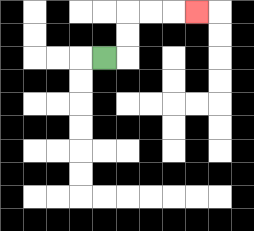{'start': '[4, 2]', 'end': '[8, 0]', 'path_directions': 'R,U,U,R,R,R', 'path_coordinates': '[[4, 2], [5, 2], [5, 1], [5, 0], [6, 0], [7, 0], [8, 0]]'}